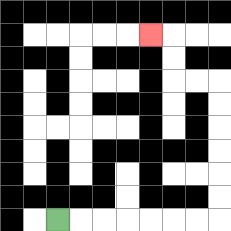{'start': '[2, 9]', 'end': '[6, 1]', 'path_directions': 'R,R,R,R,R,R,R,U,U,U,U,U,U,L,L,U,U,L', 'path_coordinates': '[[2, 9], [3, 9], [4, 9], [5, 9], [6, 9], [7, 9], [8, 9], [9, 9], [9, 8], [9, 7], [9, 6], [9, 5], [9, 4], [9, 3], [8, 3], [7, 3], [7, 2], [7, 1], [6, 1]]'}